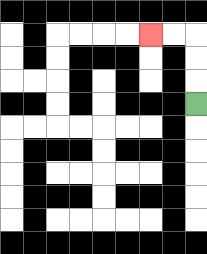{'start': '[8, 4]', 'end': '[6, 1]', 'path_directions': 'U,U,U,L,L', 'path_coordinates': '[[8, 4], [8, 3], [8, 2], [8, 1], [7, 1], [6, 1]]'}